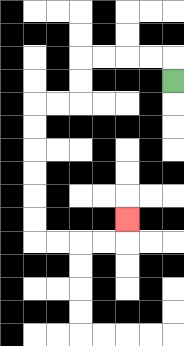{'start': '[7, 3]', 'end': '[5, 9]', 'path_directions': 'U,L,L,L,L,D,D,L,L,D,D,D,D,D,D,R,R,R,R,U', 'path_coordinates': '[[7, 3], [7, 2], [6, 2], [5, 2], [4, 2], [3, 2], [3, 3], [3, 4], [2, 4], [1, 4], [1, 5], [1, 6], [1, 7], [1, 8], [1, 9], [1, 10], [2, 10], [3, 10], [4, 10], [5, 10], [5, 9]]'}